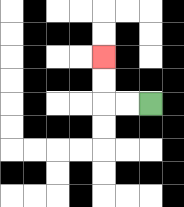{'start': '[6, 4]', 'end': '[4, 2]', 'path_directions': 'L,L,U,U', 'path_coordinates': '[[6, 4], [5, 4], [4, 4], [4, 3], [4, 2]]'}